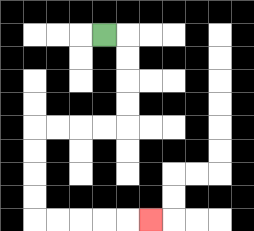{'start': '[4, 1]', 'end': '[6, 9]', 'path_directions': 'R,D,D,D,D,L,L,L,L,D,D,D,D,R,R,R,R,R', 'path_coordinates': '[[4, 1], [5, 1], [5, 2], [5, 3], [5, 4], [5, 5], [4, 5], [3, 5], [2, 5], [1, 5], [1, 6], [1, 7], [1, 8], [1, 9], [2, 9], [3, 9], [4, 9], [5, 9], [6, 9]]'}